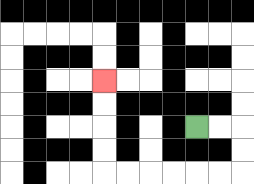{'start': '[8, 5]', 'end': '[4, 3]', 'path_directions': 'R,R,D,D,L,L,L,L,L,L,U,U,U,U', 'path_coordinates': '[[8, 5], [9, 5], [10, 5], [10, 6], [10, 7], [9, 7], [8, 7], [7, 7], [6, 7], [5, 7], [4, 7], [4, 6], [4, 5], [4, 4], [4, 3]]'}